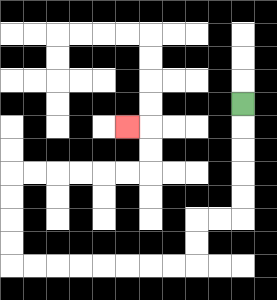{'start': '[10, 4]', 'end': '[5, 5]', 'path_directions': 'D,D,D,D,D,L,L,D,D,L,L,L,L,L,L,L,L,U,U,U,U,R,R,R,R,R,R,U,U,L', 'path_coordinates': '[[10, 4], [10, 5], [10, 6], [10, 7], [10, 8], [10, 9], [9, 9], [8, 9], [8, 10], [8, 11], [7, 11], [6, 11], [5, 11], [4, 11], [3, 11], [2, 11], [1, 11], [0, 11], [0, 10], [0, 9], [0, 8], [0, 7], [1, 7], [2, 7], [3, 7], [4, 7], [5, 7], [6, 7], [6, 6], [6, 5], [5, 5]]'}